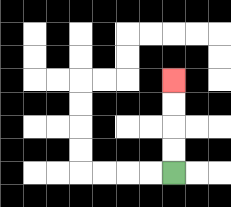{'start': '[7, 7]', 'end': '[7, 3]', 'path_directions': 'U,U,U,U', 'path_coordinates': '[[7, 7], [7, 6], [7, 5], [7, 4], [7, 3]]'}